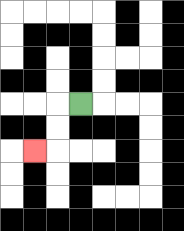{'start': '[3, 4]', 'end': '[1, 6]', 'path_directions': 'L,D,D,L', 'path_coordinates': '[[3, 4], [2, 4], [2, 5], [2, 6], [1, 6]]'}